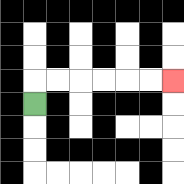{'start': '[1, 4]', 'end': '[7, 3]', 'path_directions': 'U,R,R,R,R,R,R', 'path_coordinates': '[[1, 4], [1, 3], [2, 3], [3, 3], [4, 3], [5, 3], [6, 3], [7, 3]]'}